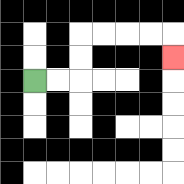{'start': '[1, 3]', 'end': '[7, 2]', 'path_directions': 'R,R,U,U,R,R,R,R,D', 'path_coordinates': '[[1, 3], [2, 3], [3, 3], [3, 2], [3, 1], [4, 1], [5, 1], [6, 1], [7, 1], [7, 2]]'}